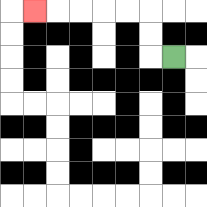{'start': '[7, 2]', 'end': '[1, 0]', 'path_directions': 'L,U,U,L,L,L,L,L', 'path_coordinates': '[[7, 2], [6, 2], [6, 1], [6, 0], [5, 0], [4, 0], [3, 0], [2, 0], [1, 0]]'}